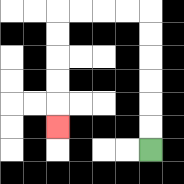{'start': '[6, 6]', 'end': '[2, 5]', 'path_directions': 'U,U,U,U,U,U,L,L,L,L,D,D,D,D,D', 'path_coordinates': '[[6, 6], [6, 5], [6, 4], [6, 3], [6, 2], [6, 1], [6, 0], [5, 0], [4, 0], [3, 0], [2, 0], [2, 1], [2, 2], [2, 3], [2, 4], [2, 5]]'}